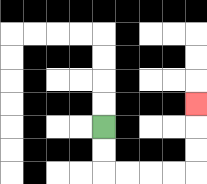{'start': '[4, 5]', 'end': '[8, 4]', 'path_directions': 'D,D,R,R,R,R,U,U,U', 'path_coordinates': '[[4, 5], [4, 6], [4, 7], [5, 7], [6, 7], [7, 7], [8, 7], [8, 6], [8, 5], [8, 4]]'}